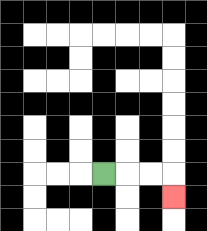{'start': '[4, 7]', 'end': '[7, 8]', 'path_directions': 'R,R,R,D', 'path_coordinates': '[[4, 7], [5, 7], [6, 7], [7, 7], [7, 8]]'}